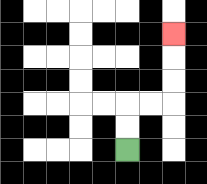{'start': '[5, 6]', 'end': '[7, 1]', 'path_directions': 'U,U,R,R,U,U,U', 'path_coordinates': '[[5, 6], [5, 5], [5, 4], [6, 4], [7, 4], [7, 3], [7, 2], [7, 1]]'}